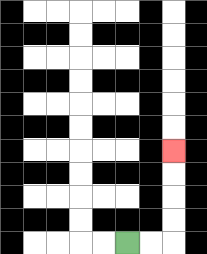{'start': '[5, 10]', 'end': '[7, 6]', 'path_directions': 'R,R,U,U,U,U', 'path_coordinates': '[[5, 10], [6, 10], [7, 10], [7, 9], [7, 8], [7, 7], [7, 6]]'}